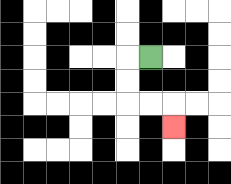{'start': '[6, 2]', 'end': '[7, 5]', 'path_directions': 'L,D,D,R,R,D', 'path_coordinates': '[[6, 2], [5, 2], [5, 3], [5, 4], [6, 4], [7, 4], [7, 5]]'}